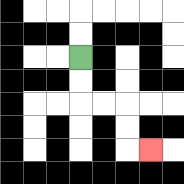{'start': '[3, 2]', 'end': '[6, 6]', 'path_directions': 'D,D,R,R,D,D,R', 'path_coordinates': '[[3, 2], [3, 3], [3, 4], [4, 4], [5, 4], [5, 5], [5, 6], [6, 6]]'}